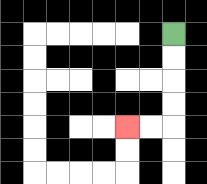{'start': '[7, 1]', 'end': '[5, 5]', 'path_directions': 'D,D,D,D,L,L', 'path_coordinates': '[[7, 1], [7, 2], [7, 3], [7, 4], [7, 5], [6, 5], [5, 5]]'}